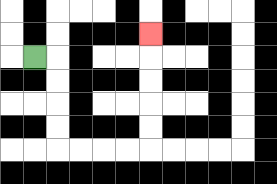{'start': '[1, 2]', 'end': '[6, 1]', 'path_directions': 'R,D,D,D,D,R,R,R,R,U,U,U,U,U', 'path_coordinates': '[[1, 2], [2, 2], [2, 3], [2, 4], [2, 5], [2, 6], [3, 6], [4, 6], [5, 6], [6, 6], [6, 5], [6, 4], [6, 3], [6, 2], [6, 1]]'}